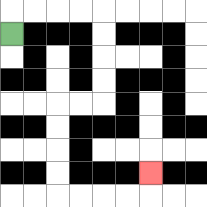{'start': '[0, 1]', 'end': '[6, 7]', 'path_directions': 'U,R,R,R,R,D,D,D,D,L,L,D,D,D,D,R,R,R,R,U', 'path_coordinates': '[[0, 1], [0, 0], [1, 0], [2, 0], [3, 0], [4, 0], [4, 1], [4, 2], [4, 3], [4, 4], [3, 4], [2, 4], [2, 5], [2, 6], [2, 7], [2, 8], [3, 8], [4, 8], [5, 8], [6, 8], [6, 7]]'}